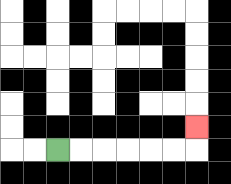{'start': '[2, 6]', 'end': '[8, 5]', 'path_directions': 'R,R,R,R,R,R,U', 'path_coordinates': '[[2, 6], [3, 6], [4, 6], [5, 6], [6, 6], [7, 6], [8, 6], [8, 5]]'}